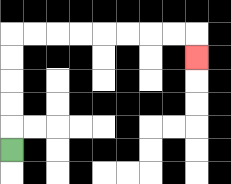{'start': '[0, 6]', 'end': '[8, 2]', 'path_directions': 'U,U,U,U,U,R,R,R,R,R,R,R,R,D', 'path_coordinates': '[[0, 6], [0, 5], [0, 4], [0, 3], [0, 2], [0, 1], [1, 1], [2, 1], [3, 1], [4, 1], [5, 1], [6, 1], [7, 1], [8, 1], [8, 2]]'}